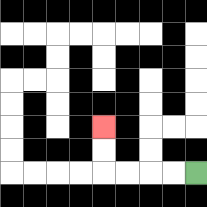{'start': '[8, 7]', 'end': '[4, 5]', 'path_directions': 'L,L,L,L,U,U', 'path_coordinates': '[[8, 7], [7, 7], [6, 7], [5, 7], [4, 7], [4, 6], [4, 5]]'}